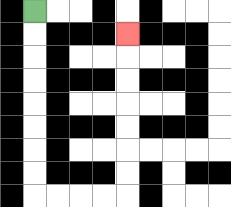{'start': '[1, 0]', 'end': '[5, 1]', 'path_directions': 'D,D,D,D,D,D,D,D,R,R,R,R,U,U,U,U,U,U,U', 'path_coordinates': '[[1, 0], [1, 1], [1, 2], [1, 3], [1, 4], [1, 5], [1, 6], [1, 7], [1, 8], [2, 8], [3, 8], [4, 8], [5, 8], [5, 7], [5, 6], [5, 5], [5, 4], [5, 3], [5, 2], [5, 1]]'}